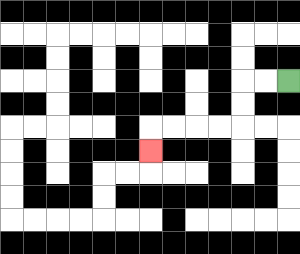{'start': '[12, 3]', 'end': '[6, 6]', 'path_directions': 'L,L,D,D,L,L,L,L,D', 'path_coordinates': '[[12, 3], [11, 3], [10, 3], [10, 4], [10, 5], [9, 5], [8, 5], [7, 5], [6, 5], [6, 6]]'}